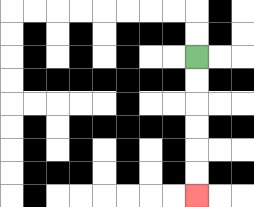{'start': '[8, 2]', 'end': '[8, 8]', 'path_directions': 'D,D,D,D,D,D', 'path_coordinates': '[[8, 2], [8, 3], [8, 4], [8, 5], [8, 6], [8, 7], [8, 8]]'}